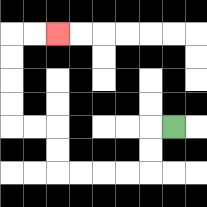{'start': '[7, 5]', 'end': '[2, 1]', 'path_directions': 'L,D,D,L,L,L,L,U,U,L,L,U,U,U,U,R,R', 'path_coordinates': '[[7, 5], [6, 5], [6, 6], [6, 7], [5, 7], [4, 7], [3, 7], [2, 7], [2, 6], [2, 5], [1, 5], [0, 5], [0, 4], [0, 3], [0, 2], [0, 1], [1, 1], [2, 1]]'}